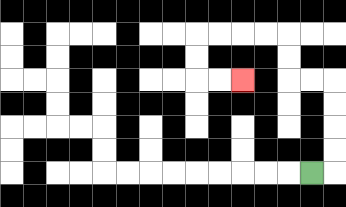{'start': '[13, 7]', 'end': '[10, 3]', 'path_directions': 'R,U,U,U,U,L,L,U,U,L,L,L,L,D,D,R,R', 'path_coordinates': '[[13, 7], [14, 7], [14, 6], [14, 5], [14, 4], [14, 3], [13, 3], [12, 3], [12, 2], [12, 1], [11, 1], [10, 1], [9, 1], [8, 1], [8, 2], [8, 3], [9, 3], [10, 3]]'}